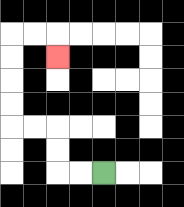{'start': '[4, 7]', 'end': '[2, 2]', 'path_directions': 'L,L,U,U,L,L,U,U,U,U,R,R,D', 'path_coordinates': '[[4, 7], [3, 7], [2, 7], [2, 6], [2, 5], [1, 5], [0, 5], [0, 4], [0, 3], [0, 2], [0, 1], [1, 1], [2, 1], [2, 2]]'}